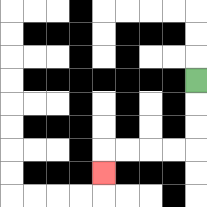{'start': '[8, 3]', 'end': '[4, 7]', 'path_directions': 'D,D,D,L,L,L,L,D', 'path_coordinates': '[[8, 3], [8, 4], [8, 5], [8, 6], [7, 6], [6, 6], [5, 6], [4, 6], [4, 7]]'}